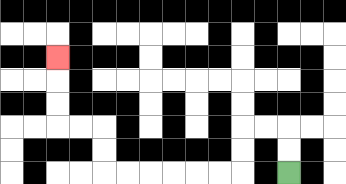{'start': '[12, 7]', 'end': '[2, 2]', 'path_directions': 'U,U,L,L,D,D,L,L,L,L,L,L,U,U,L,L,U,U,U', 'path_coordinates': '[[12, 7], [12, 6], [12, 5], [11, 5], [10, 5], [10, 6], [10, 7], [9, 7], [8, 7], [7, 7], [6, 7], [5, 7], [4, 7], [4, 6], [4, 5], [3, 5], [2, 5], [2, 4], [2, 3], [2, 2]]'}